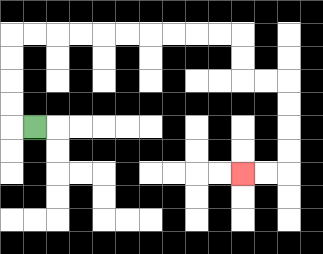{'start': '[1, 5]', 'end': '[10, 7]', 'path_directions': 'L,U,U,U,U,R,R,R,R,R,R,R,R,R,R,D,D,R,R,D,D,D,D,L,L', 'path_coordinates': '[[1, 5], [0, 5], [0, 4], [0, 3], [0, 2], [0, 1], [1, 1], [2, 1], [3, 1], [4, 1], [5, 1], [6, 1], [7, 1], [8, 1], [9, 1], [10, 1], [10, 2], [10, 3], [11, 3], [12, 3], [12, 4], [12, 5], [12, 6], [12, 7], [11, 7], [10, 7]]'}